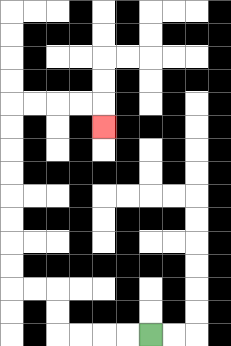{'start': '[6, 14]', 'end': '[4, 5]', 'path_directions': 'L,L,L,L,U,U,L,L,U,U,U,U,U,U,U,U,R,R,R,R,D', 'path_coordinates': '[[6, 14], [5, 14], [4, 14], [3, 14], [2, 14], [2, 13], [2, 12], [1, 12], [0, 12], [0, 11], [0, 10], [0, 9], [0, 8], [0, 7], [0, 6], [0, 5], [0, 4], [1, 4], [2, 4], [3, 4], [4, 4], [4, 5]]'}